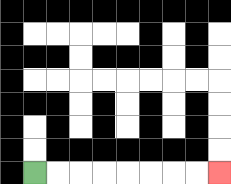{'start': '[1, 7]', 'end': '[9, 7]', 'path_directions': 'R,R,R,R,R,R,R,R', 'path_coordinates': '[[1, 7], [2, 7], [3, 7], [4, 7], [5, 7], [6, 7], [7, 7], [8, 7], [9, 7]]'}